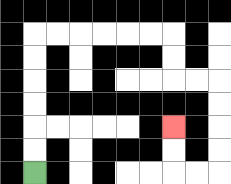{'start': '[1, 7]', 'end': '[7, 5]', 'path_directions': 'U,U,U,U,U,U,R,R,R,R,R,R,D,D,R,R,D,D,D,D,L,L,U,U', 'path_coordinates': '[[1, 7], [1, 6], [1, 5], [1, 4], [1, 3], [1, 2], [1, 1], [2, 1], [3, 1], [4, 1], [5, 1], [6, 1], [7, 1], [7, 2], [7, 3], [8, 3], [9, 3], [9, 4], [9, 5], [9, 6], [9, 7], [8, 7], [7, 7], [7, 6], [7, 5]]'}